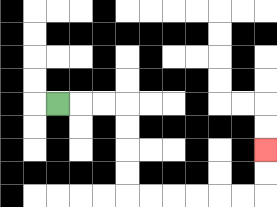{'start': '[2, 4]', 'end': '[11, 6]', 'path_directions': 'R,R,R,D,D,D,D,R,R,R,R,R,R,U,U', 'path_coordinates': '[[2, 4], [3, 4], [4, 4], [5, 4], [5, 5], [5, 6], [5, 7], [5, 8], [6, 8], [7, 8], [8, 8], [9, 8], [10, 8], [11, 8], [11, 7], [11, 6]]'}